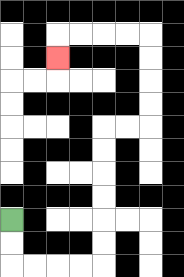{'start': '[0, 9]', 'end': '[2, 2]', 'path_directions': 'D,D,R,R,R,R,U,U,U,U,U,U,R,R,U,U,U,U,L,L,L,L,D', 'path_coordinates': '[[0, 9], [0, 10], [0, 11], [1, 11], [2, 11], [3, 11], [4, 11], [4, 10], [4, 9], [4, 8], [4, 7], [4, 6], [4, 5], [5, 5], [6, 5], [6, 4], [6, 3], [6, 2], [6, 1], [5, 1], [4, 1], [3, 1], [2, 1], [2, 2]]'}